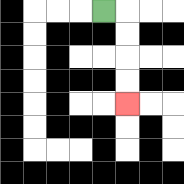{'start': '[4, 0]', 'end': '[5, 4]', 'path_directions': 'R,D,D,D,D', 'path_coordinates': '[[4, 0], [5, 0], [5, 1], [5, 2], [5, 3], [5, 4]]'}